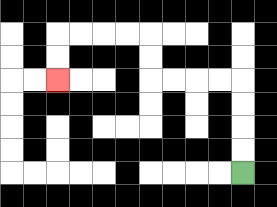{'start': '[10, 7]', 'end': '[2, 3]', 'path_directions': 'U,U,U,U,L,L,L,L,U,U,L,L,L,L,D,D', 'path_coordinates': '[[10, 7], [10, 6], [10, 5], [10, 4], [10, 3], [9, 3], [8, 3], [7, 3], [6, 3], [6, 2], [6, 1], [5, 1], [4, 1], [3, 1], [2, 1], [2, 2], [2, 3]]'}